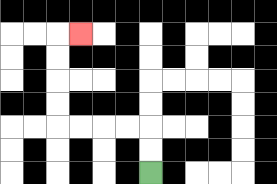{'start': '[6, 7]', 'end': '[3, 1]', 'path_directions': 'U,U,L,L,L,L,U,U,U,U,R', 'path_coordinates': '[[6, 7], [6, 6], [6, 5], [5, 5], [4, 5], [3, 5], [2, 5], [2, 4], [2, 3], [2, 2], [2, 1], [3, 1]]'}